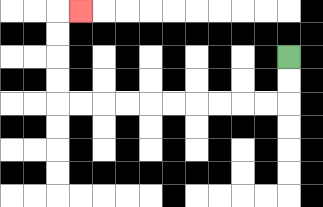{'start': '[12, 2]', 'end': '[3, 0]', 'path_directions': 'D,D,L,L,L,L,L,L,L,L,L,L,U,U,U,U,R', 'path_coordinates': '[[12, 2], [12, 3], [12, 4], [11, 4], [10, 4], [9, 4], [8, 4], [7, 4], [6, 4], [5, 4], [4, 4], [3, 4], [2, 4], [2, 3], [2, 2], [2, 1], [2, 0], [3, 0]]'}